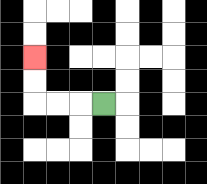{'start': '[4, 4]', 'end': '[1, 2]', 'path_directions': 'L,L,L,U,U', 'path_coordinates': '[[4, 4], [3, 4], [2, 4], [1, 4], [1, 3], [1, 2]]'}